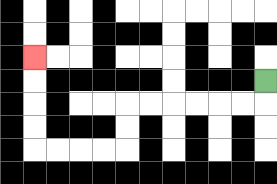{'start': '[11, 3]', 'end': '[1, 2]', 'path_directions': 'D,L,L,L,L,L,L,D,D,L,L,L,L,U,U,U,U', 'path_coordinates': '[[11, 3], [11, 4], [10, 4], [9, 4], [8, 4], [7, 4], [6, 4], [5, 4], [5, 5], [5, 6], [4, 6], [3, 6], [2, 6], [1, 6], [1, 5], [1, 4], [1, 3], [1, 2]]'}